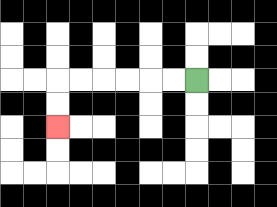{'start': '[8, 3]', 'end': '[2, 5]', 'path_directions': 'L,L,L,L,L,L,D,D', 'path_coordinates': '[[8, 3], [7, 3], [6, 3], [5, 3], [4, 3], [3, 3], [2, 3], [2, 4], [2, 5]]'}